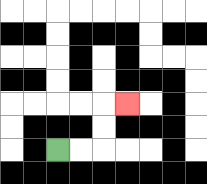{'start': '[2, 6]', 'end': '[5, 4]', 'path_directions': 'R,R,U,U,R', 'path_coordinates': '[[2, 6], [3, 6], [4, 6], [4, 5], [4, 4], [5, 4]]'}